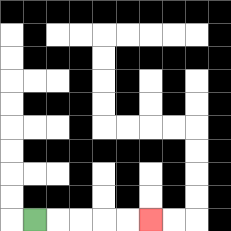{'start': '[1, 9]', 'end': '[6, 9]', 'path_directions': 'R,R,R,R,R', 'path_coordinates': '[[1, 9], [2, 9], [3, 9], [4, 9], [5, 9], [6, 9]]'}